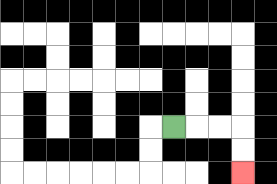{'start': '[7, 5]', 'end': '[10, 7]', 'path_directions': 'R,R,R,D,D', 'path_coordinates': '[[7, 5], [8, 5], [9, 5], [10, 5], [10, 6], [10, 7]]'}